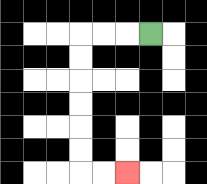{'start': '[6, 1]', 'end': '[5, 7]', 'path_directions': 'L,L,L,D,D,D,D,D,D,R,R', 'path_coordinates': '[[6, 1], [5, 1], [4, 1], [3, 1], [3, 2], [3, 3], [3, 4], [3, 5], [3, 6], [3, 7], [4, 7], [5, 7]]'}